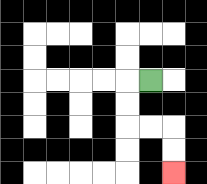{'start': '[6, 3]', 'end': '[7, 7]', 'path_directions': 'L,D,D,R,R,D,D', 'path_coordinates': '[[6, 3], [5, 3], [5, 4], [5, 5], [6, 5], [7, 5], [7, 6], [7, 7]]'}